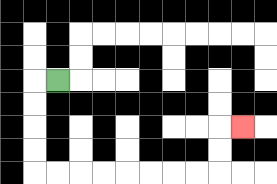{'start': '[2, 3]', 'end': '[10, 5]', 'path_directions': 'L,D,D,D,D,R,R,R,R,R,R,R,R,U,U,R', 'path_coordinates': '[[2, 3], [1, 3], [1, 4], [1, 5], [1, 6], [1, 7], [2, 7], [3, 7], [4, 7], [5, 7], [6, 7], [7, 7], [8, 7], [9, 7], [9, 6], [9, 5], [10, 5]]'}